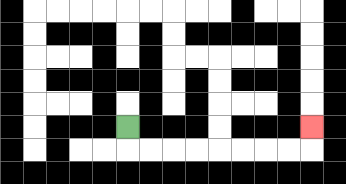{'start': '[5, 5]', 'end': '[13, 5]', 'path_directions': 'D,R,R,R,R,R,R,R,R,U', 'path_coordinates': '[[5, 5], [5, 6], [6, 6], [7, 6], [8, 6], [9, 6], [10, 6], [11, 6], [12, 6], [13, 6], [13, 5]]'}